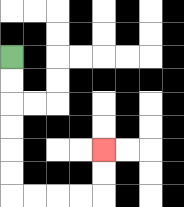{'start': '[0, 2]', 'end': '[4, 6]', 'path_directions': 'D,D,D,D,D,D,R,R,R,R,U,U', 'path_coordinates': '[[0, 2], [0, 3], [0, 4], [0, 5], [0, 6], [0, 7], [0, 8], [1, 8], [2, 8], [3, 8], [4, 8], [4, 7], [4, 6]]'}